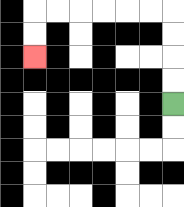{'start': '[7, 4]', 'end': '[1, 2]', 'path_directions': 'U,U,U,U,L,L,L,L,L,L,D,D', 'path_coordinates': '[[7, 4], [7, 3], [7, 2], [7, 1], [7, 0], [6, 0], [5, 0], [4, 0], [3, 0], [2, 0], [1, 0], [1, 1], [1, 2]]'}